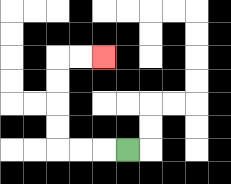{'start': '[5, 6]', 'end': '[4, 2]', 'path_directions': 'L,L,L,U,U,U,U,R,R', 'path_coordinates': '[[5, 6], [4, 6], [3, 6], [2, 6], [2, 5], [2, 4], [2, 3], [2, 2], [3, 2], [4, 2]]'}